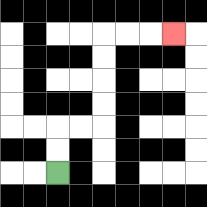{'start': '[2, 7]', 'end': '[7, 1]', 'path_directions': 'U,U,R,R,U,U,U,U,R,R,R', 'path_coordinates': '[[2, 7], [2, 6], [2, 5], [3, 5], [4, 5], [4, 4], [4, 3], [4, 2], [4, 1], [5, 1], [6, 1], [7, 1]]'}